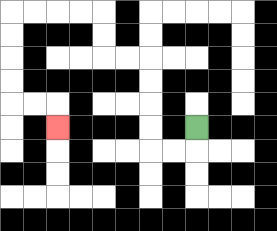{'start': '[8, 5]', 'end': '[2, 5]', 'path_directions': 'D,L,L,U,U,U,U,L,L,U,U,L,L,L,L,D,D,D,D,R,R,D', 'path_coordinates': '[[8, 5], [8, 6], [7, 6], [6, 6], [6, 5], [6, 4], [6, 3], [6, 2], [5, 2], [4, 2], [4, 1], [4, 0], [3, 0], [2, 0], [1, 0], [0, 0], [0, 1], [0, 2], [0, 3], [0, 4], [1, 4], [2, 4], [2, 5]]'}